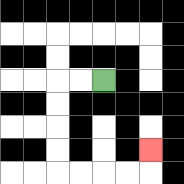{'start': '[4, 3]', 'end': '[6, 6]', 'path_directions': 'L,L,D,D,D,D,R,R,R,R,U', 'path_coordinates': '[[4, 3], [3, 3], [2, 3], [2, 4], [2, 5], [2, 6], [2, 7], [3, 7], [4, 7], [5, 7], [6, 7], [6, 6]]'}